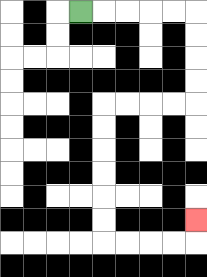{'start': '[3, 0]', 'end': '[8, 9]', 'path_directions': 'R,R,R,R,R,D,D,D,D,L,L,L,L,D,D,D,D,D,D,R,R,R,R,U', 'path_coordinates': '[[3, 0], [4, 0], [5, 0], [6, 0], [7, 0], [8, 0], [8, 1], [8, 2], [8, 3], [8, 4], [7, 4], [6, 4], [5, 4], [4, 4], [4, 5], [4, 6], [4, 7], [4, 8], [4, 9], [4, 10], [5, 10], [6, 10], [7, 10], [8, 10], [8, 9]]'}